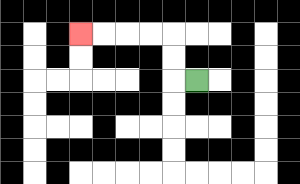{'start': '[8, 3]', 'end': '[3, 1]', 'path_directions': 'L,U,U,L,L,L,L', 'path_coordinates': '[[8, 3], [7, 3], [7, 2], [7, 1], [6, 1], [5, 1], [4, 1], [3, 1]]'}